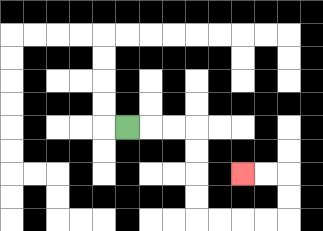{'start': '[5, 5]', 'end': '[10, 7]', 'path_directions': 'R,R,R,D,D,D,D,R,R,R,R,U,U,L,L', 'path_coordinates': '[[5, 5], [6, 5], [7, 5], [8, 5], [8, 6], [8, 7], [8, 8], [8, 9], [9, 9], [10, 9], [11, 9], [12, 9], [12, 8], [12, 7], [11, 7], [10, 7]]'}